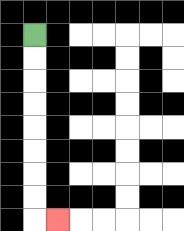{'start': '[1, 1]', 'end': '[2, 9]', 'path_directions': 'D,D,D,D,D,D,D,D,R', 'path_coordinates': '[[1, 1], [1, 2], [1, 3], [1, 4], [1, 5], [1, 6], [1, 7], [1, 8], [1, 9], [2, 9]]'}